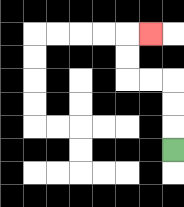{'start': '[7, 6]', 'end': '[6, 1]', 'path_directions': 'U,U,U,L,L,U,U,R', 'path_coordinates': '[[7, 6], [7, 5], [7, 4], [7, 3], [6, 3], [5, 3], [5, 2], [5, 1], [6, 1]]'}